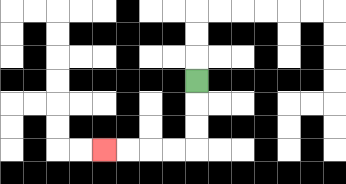{'start': '[8, 3]', 'end': '[4, 6]', 'path_directions': 'D,D,D,L,L,L,L', 'path_coordinates': '[[8, 3], [8, 4], [8, 5], [8, 6], [7, 6], [6, 6], [5, 6], [4, 6]]'}